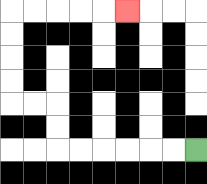{'start': '[8, 6]', 'end': '[5, 0]', 'path_directions': 'L,L,L,L,L,L,U,U,L,L,U,U,U,U,R,R,R,R,R', 'path_coordinates': '[[8, 6], [7, 6], [6, 6], [5, 6], [4, 6], [3, 6], [2, 6], [2, 5], [2, 4], [1, 4], [0, 4], [0, 3], [0, 2], [0, 1], [0, 0], [1, 0], [2, 0], [3, 0], [4, 0], [5, 0]]'}